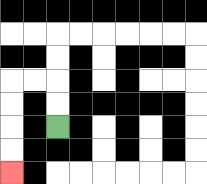{'start': '[2, 5]', 'end': '[0, 7]', 'path_directions': 'U,U,L,L,D,D,D,D', 'path_coordinates': '[[2, 5], [2, 4], [2, 3], [1, 3], [0, 3], [0, 4], [0, 5], [0, 6], [0, 7]]'}